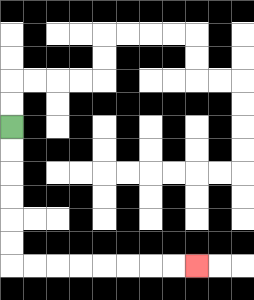{'start': '[0, 5]', 'end': '[8, 11]', 'path_directions': 'D,D,D,D,D,D,R,R,R,R,R,R,R,R', 'path_coordinates': '[[0, 5], [0, 6], [0, 7], [0, 8], [0, 9], [0, 10], [0, 11], [1, 11], [2, 11], [3, 11], [4, 11], [5, 11], [6, 11], [7, 11], [8, 11]]'}